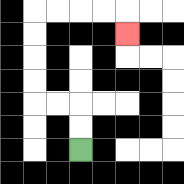{'start': '[3, 6]', 'end': '[5, 1]', 'path_directions': 'U,U,L,L,U,U,U,U,R,R,R,R,D', 'path_coordinates': '[[3, 6], [3, 5], [3, 4], [2, 4], [1, 4], [1, 3], [1, 2], [1, 1], [1, 0], [2, 0], [3, 0], [4, 0], [5, 0], [5, 1]]'}